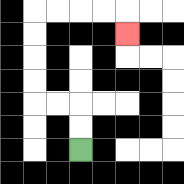{'start': '[3, 6]', 'end': '[5, 1]', 'path_directions': 'U,U,L,L,U,U,U,U,R,R,R,R,D', 'path_coordinates': '[[3, 6], [3, 5], [3, 4], [2, 4], [1, 4], [1, 3], [1, 2], [1, 1], [1, 0], [2, 0], [3, 0], [4, 0], [5, 0], [5, 1]]'}